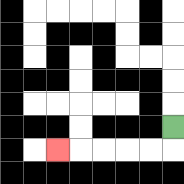{'start': '[7, 5]', 'end': '[2, 6]', 'path_directions': 'D,L,L,L,L,L', 'path_coordinates': '[[7, 5], [7, 6], [6, 6], [5, 6], [4, 6], [3, 6], [2, 6]]'}